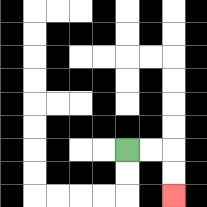{'start': '[5, 6]', 'end': '[7, 8]', 'path_directions': 'R,R,D,D', 'path_coordinates': '[[5, 6], [6, 6], [7, 6], [7, 7], [7, 8]]'}